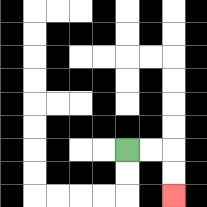{'start': '[5, 6]', 'end': '[7, 8]', 'path_directions': 'R,R,D,D', 'path_coordinates': '[[5, 6], [6, 6], [7, 6], [7, 7], [7, 8]]'}